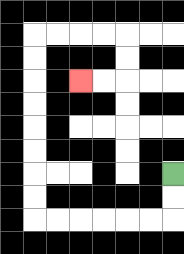{'start': '[7, 7]', 'end': '[3, 3]', 'path_directions': 'D,D,L,L,L,L,L,L,U,U,U,U,U,U,U,U,R,R,R,R,D,D,L,L', 'path_coordinates': '[[7, 7], [7, 8], [7, 9], [6, 9], [5, 9], [4, 9], [3, 9], [2, 9], [1, 9], [1, 8], [1, 7], [1, 6], [1, 5], [1, 4], [1, 3], [1, 2], [1, 1], [2, 1], [3, 1], [4, 1], [5, 1], [5, 2], [5, 3], [4, 3], [3, 3]]'}